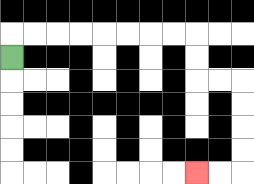{'start': '[0, 2]', 'end': '[8, 7]', 'path_directions': 'U,R,R,R,R,R,R,R,R,D,D,R,R,D,D,D,D,L,L', 'path_coordinates': '[[0, 2], [0, 1], [1, 1], [2, 1], [3, 1], [4, 1], [5, 1], [6, 1], [7, 1], [8, 1], [8, 2], [8, 3], [9, 3], [10, 3], [10, 4], [10, 5], [10, 6], [10, 7], [9, 7], [8, 7]]'}